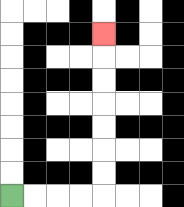{'start': '[0, 8]', 'end': '[4, 1]', 'path_directions': 'R,R,R,R,U,U,U,U,U,U,U', 'path_coordinates': '[[0, 8], [1, 8], [2, 8], [3, 8], [4, 8], [4, 7], [4, 6], [4, 5], [4, 4], [4, 3], [4, 2], [4, 1]]'}